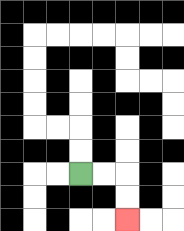{'start': '[3, 7]', 'end': '[5, 9]', 'path_directions': 'R,R,D,D', 'path_coordinates': '[[3, 7], [4, 7], [5, 7], [5, 8], [5, 9]]'}